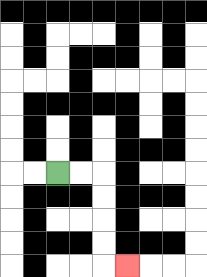{'start': '[2, 7]', 'end': '[5, 11]', 'path_directions': 'R,R,D,D,D,D,R', 'path_coordinates': '[[2, 7], [3, 7], [4, 7], [4, 8], [4, 9], [4, 10], [4, 11], [5, 11]]'}